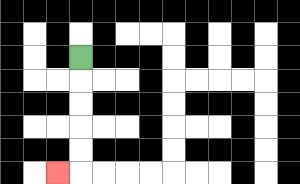{'start': '[3, 2]', 'end': '[2, 7]', 'path_directions': 'D,D,D,D,D,L', 'path_coordinates': '[[3, 2], [3, 3], [3, 4], [3, 5], [3, 6], [3, 7], [2, 7]]'}